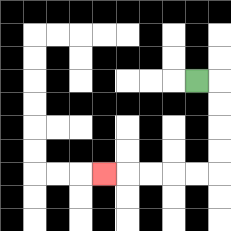{'start': '[8, 3]', 'end': '[4, 7]', 'path_directions': 'R,D,D,D,D,L,L,L,L,L', 'path_coordinates': '[[8, 3], [9, 3], [9, 4], [9, 5], [9, 6], [9, 7], [8, 7], [7, 7], [6, 7], [5, 7], [4, 7]]'}